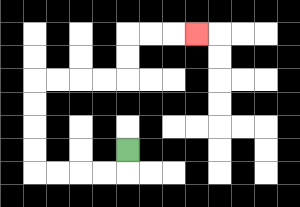{'start': '[5, 6]', 'end': '[8, 1]', 'path_directions': 'D,L,L,L,L,U,U,U,U,R,R,R,R,U,U,R,R,R', 'path_coordinates': '[[5, 6], [5, 7], [4, 7], [3, 7], [2, 7], [1, 7], [1, 6], [1, 5], [1, 4], [1, 3], [2, 3], [3, 3], [4, 3], [5, 3], [5, 2], [5, 1], [6, 1], [7, 1], [8, 1]]'}